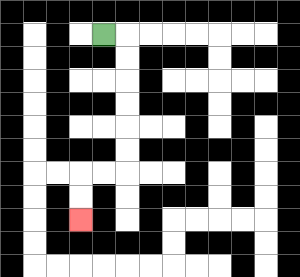{'start': '[4, 1]', 'end': '[3, 9]', 'path_directions': 'R,D,D,D,D,D,D,L,L,D,D', 'path_coordinates': '[[4, 1], [5, 1], [5, 2], [5, 3], [5, 4], [5, 5], [5, 6], [5, 7], [4, 7], [3, 7], [3, 8], [3, 9]]'}